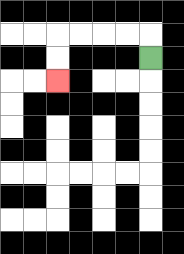{'start': '[6, 2]', 'end': '[2, 3]', 'path_directions': 'U,L,L,L,L,D,D', 'path_coordinates': '[[6, 2], [6, 1], [5, 1], [4, 1], [3, 1], [2, 1], [2, 2], [2, 3]]'}